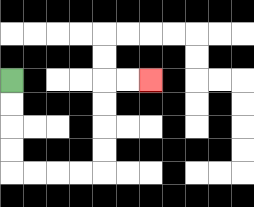{'start': '[0, 3]', 'end': '[6, 3]', 'path_directions': 'D,D,D,D,R,R,R,R,U,U,U,U,R,R', 'path_coordinates': '[[0, 3], [0, 4], [0, 5], [0, 6], [0, 7], [1, 7], [2, 7], [3, 7], [4, 7], [4, 6], [4, 5], [4, 4], [4, 3], [5, 3], [6, 3]]'}